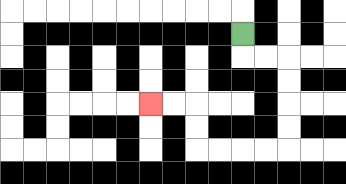{'start': '[10, 1]', 'end': '[6, 4]', 'path_directions': 'D,R,R,D,D,D,D,L,L,L,L,U,U,L,L', 'path_coordinates': '[[10, 1], [10, 2], [11, 2], [12, 2], [12, 3], [12, 4], [12, 5], [12, 6], [11, 6], [10, 6], [9, 6], [8, 6], [8, 5], [8, 4], [7, 4], [6, 4]]'}